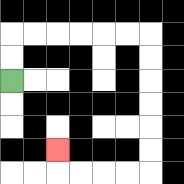{'start': '[0, 3]', 'end': '[2, 6]', 'path_directions': 'U,U,R,R,R,R,R,R,D,D,D,D,D,D,L,L,L,L,U', 'path_coordinates': '[[0, 3], [0, 2], [0, 1], [1, 1], [2, 1], [3, 1], [4, 1], [5, 1], [6, 1], [6, 2], [6, 3], [6, 4], [6, 5], [6, 6], [6, 7], [5, 7], [4, 7], [3, 7], [2, 7], [2, 6]]'}